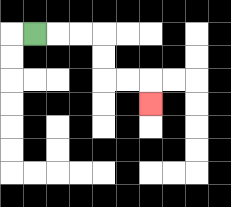{'start': '[1, 1]', 'end': '[6, 4]', 'path_directions': 'R,R,R,D,D,R,R,D', 'path_coordinates': '[[1, 1], [2, 1], [3, 1], [4, 1], [4, 2], [4, 3], [5, 3], [6, 3], [6, 4]]'}